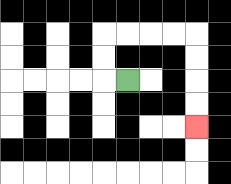{'start': '[5, 3]', 'end': '[8, 5]', 'path_directions': 'L,U,U,R,R,R,R,D,D,D,D', 'path_coordinates': '[[5, 3], [4, 3], [4, 2], [4, 1], [5, 1], [6, 1], [7, 1], [8, 1], [8, 2], [8, 3], [8, 4], [8, 5]]'}